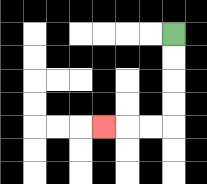{'start': '[7, 1]', 'end': '[4, 5]', 'path_directions': 'D,D,D,D,L,L,L', 'path_coordinates': '[[7, 1], [7, 2], [7, 3], [7, 4], [7, 5], [6, 5], [5, 5], [4, 5]]'}